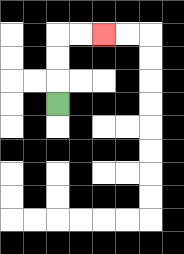{'start': '[2, 4]', 'end': '[4, 1]', 'path_directions': 'U,U,U,R,R', 'path_coordinates': '[[2, 4], [2, 3], [2, 2], [2, 1], [3, 1], [4, 1]]'}